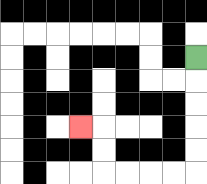{'start': '[8, 2]', 'end': '[3, 5]', 'path_directions': 'D,D,D,D,D,L,L,L,L,U,U,L', 'path_coordinates': '[[8, 2], [8, 3], [8, 4], [8, 5], [8, 6], [8, 7], [7, 7], [6, 7], [5, 7], [4, 7], [4, 6], [4, 5], [3, 5]]'}